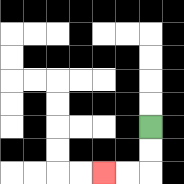{'start': '[6, 5]', 'end': '[4, 7]', 'path_directions': 'D,D,L,L', 'path_coordinates': '[[6, 5], [6, 6], [6, 7], [5, 7], [4, 7]]'}